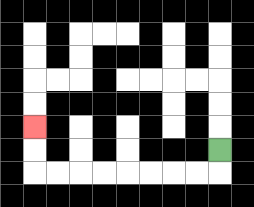{'start': '[9, 6]', 'end': '[1, 5]', 'path_directions': 'D,L,L,L,L,L,L,L,L,U,U', 'path_coordinates': '[[9, 6], [9, 7], [8, 7], [7, 7], [6, 7], [5, 7], [4, 7], [3, 7], [2, 7], [1, 7], [1, 6], [1, 5]]'}